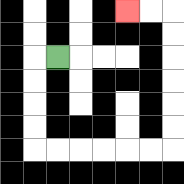{'start': '[2, 2]', 'end': '[5, 0]', 'path_directions': 'L,D,D,D,D,R,R,R,R,R,R,U,U,U,U,U,U,L,L', 'path_coordinates': '[[2, 2], [1, 2], [1, 3], [1, 4], [1, 5], [1, 6], [2, 6], [3, 6], [4, 6], [5, 6], [6, 6], [7, 6], [7, 5], [7, 4], [7, 3], [7, 2], [7, 1], [7, 0], [6, 0], [5, 0]]'}